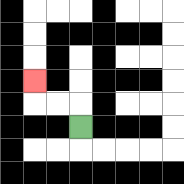{'start': '[3, 5]', 'end': '[1, 3]', 'path_directions': 'U,L,L,U', 'path_coordinates': '[[3, 5], [3, 4], [2, 4], [1, 4], [1, 3]]'}